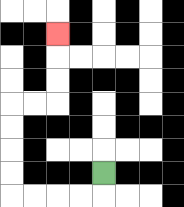{'start': '[4, 7]', 'end': '[2, 1]', 'path_directions': 'D,L,L,L,L,U,U,U,U,R,R,U,U,U', 'path_coordinates': '[[4, 7], [4, 8], [3, 8], [2, 8], [1, 8], [0, 8], [0, 7], [0, 6], [0, 5], [0, 4], [1, 4], [2, 4], [2, 3], [2, 2], [2, 1]]'}